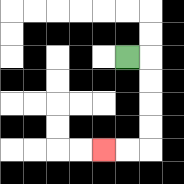{'start': '[5, 2]', 'end': '[4, 6]', 'path_directions': 'R,D,D,D,D,L,L', 'path_coordinates': '[[5, 2], [6, 2], [6, 3], [6, 4], [6, 5], [6, 6], [5, 6], [4, 6]]'}